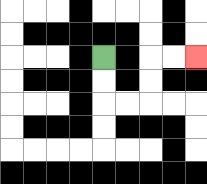{'start': '[4, 2]', 'end': '[8, 2]', 'path_directions': 'D,D,R,R,U,U,R,R', 'path_coordinates': '[[4, 2], [4, 3], [4, 4], [5, 4], [6, 4], [6, 3], [6, 2], [7, 2], [8, 2]]'}